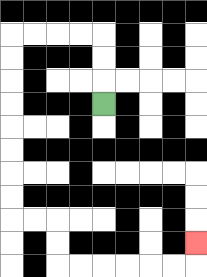{'start': '[4, 4]', 'end': '[8, 10]', 'path_directions': 'U,U,U,L,L,L,L,D,D,D,D,D,D,D,D,R,R,D,D,R,R,R,R,R,R,U', 'path_coordinates': '[[4, 4], [4, 3], [4, 2], [4, 1], [3, 1], [2, 1], [1, 1], [0, 1], [0, 2], [0, 3], [0, 4], [0, 5], [0, 6], [0, 7], [0, 8], [0, 9], [1, 9], [2, 9], [2, 10], [2, 11], [3, 11], [4, 11], [5, 11], [6, 11], [7, 11], [8, 11], [8, 10]]'}